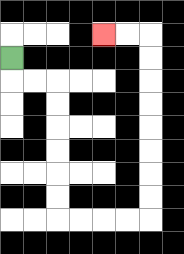{'start': '[0, 2]', 'end': '[4, 1]', 'path_directions': 'D,R,R,D,D,D,D,D,D,R,R,R,R,U,U,U,U,U,U,U,U,L,L', 'path_coordinates': '[[0, 2], [0, 3], [1, 3], [2, 3], [2, 4], [2, 5], [2, 6], [2, 7], [2, 8], [2, 9], [3, 9], [4, 9], [5, 9], [6, 9], [6, 8], [6, 7], [6, 6], [6, 5], [6, 4], [6, 3], [6, 2], [6, 1], [5, 1], [4, 1]]'}